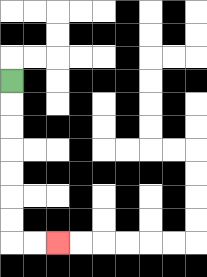{'start': '[0, 3]', 'end': '[2, 10]', 'path_directions': 'D,D,D,D,D,D,D,R,R', 'path_coordinates': '[[0, 3], [0, 4], [0, 5], [0, 6], [0, 7], [0, 8], [0, 9], [0, 10], [1, 10], [2, 10]]'}